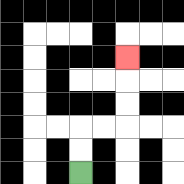{'start': '[3, 7]', 'end': '[5, 2]', 'path_directions': 'U,U,R,R,U,U,U', 'path_coordinates': '[[3, 7], [3, 6], [3, 5], [4, 5], [5, 5], [5, 4], [5, 3], [5, 2]]'}